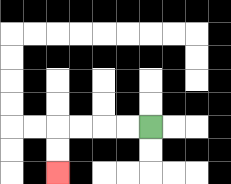{'start': '[6, 5]', 'end': '[2, 7]', 'path_directions': 'L,L,L,L,D,D', 'path_coordinates': '[[6, 5], [5, 5], [4, 5], [3, 5], [2, 5], [2, 6], [2, 7]]'}